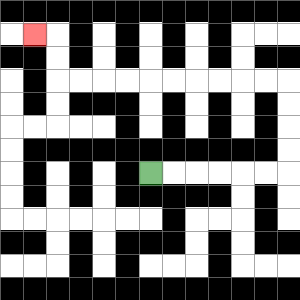{'start': '[6, 7]', 'end': '[1, 1]', 'path_directions': 'R,R,R,R,R,R,U,U,U,U,L,L,L,L,L,L,L,L,L,L,U,U,L', 'path_coordinates': '[[6, 7], [7, 7], [8, 7], [9, 7], [10, 7], [11, 7], [12, 7], [12, 6], [12, 5], [12, 4], [12, 3], [11, 3], [10, 3], [9, 3], [8, 3], [7, 3], [6, 3], [5, 3], [4, 3], [3, 3], [2, 3], [2, 2], [2, 1], [1, 1]]'}